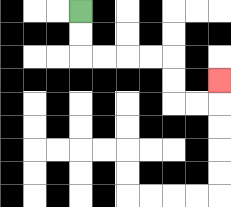{'start': '[3, 0]', 'end': '[9, 3]', 'path_directions': 'D,D,R,R,R,R,D,D,R,R,U', 'path_coordinates': '[[3, 0], [3, 1], [3, 2], [4, 2], [5, 2], [6, 2], [7, 2], [7, 3], [7, 4], [8, 4], [9, 4], [9, 3]]'}